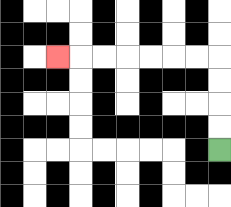{'start': '[9, 6]', 'end': '[2, 2]', 'path_directions': 'U,U,U,U,L,L,L,L,L,L,L', 'path_coordinates': '[[9, 6], [9, 5], [9, 4], [9, 3], [9, 2], [8, 2], [7, 2], [6, 2], [5, 2], [4, 2], [3, 2], [2, 2]]'}